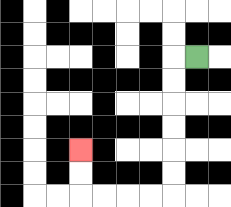{'start': '[8, 2]', 'end': '[3, 6]', 'path_directions': 'L,D,D,D,D,D,D,L,L,L,L,U,U', 'path_coordinates': '[[8, 2], [7, 2], [7, 3], [7, 4], [7, 5], [7, 6], [7, 7], [7, 8], [6, 8], [5, 8], [4, 8], [3, 8], [3, 7], [3, 6]]'}